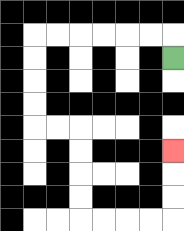{'start': '[7, 2]', 'end': '[7, 6]', 'path_directions': 'U,L,L,L,L,L,L,D,D,D,D,R,R,D,D,D,D,R,R,R,R,U,U,U', 'path_coordinates': '[[7, 2], [7, 1], [6, 1], [5, 1], [4, 1], [3, 1], [2, 1], [1, 1], [1, 2], [1, 3], [1, 4], [1, 5], [2, 5], [3, 5], [3, 6], [3, 7], [3, 8], [3, 9], [4, 9], [5, 9], [6, 9], [7, 9], [7, 8], [7, 7], [7, 6]]'}